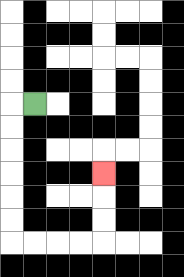{'start': '[1, 4]', 'end': '[4, 7]', 'path_directions': 'L,D,D,D,D,D,D,R,R,R,R,U,U,U', 'path_coordinates': '[[1, 4], [0, 4], [0, 5], [0, 6], [0, 7], [0, 8], [0, 9], [0, 10], [1, 10], [2, 10], [3, 10], [4, 10], [4, 9], [4, 8], [4, 7]]'}